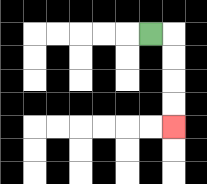{'start': '[6, 1]', 'end': '[7, 5]', 'path_directions': 'R,D,D,D,D', 'path_coordinates': '[[6, 1], [7, 1], [7, 2], [7, 3], [7, 4], [7, 5]]'}